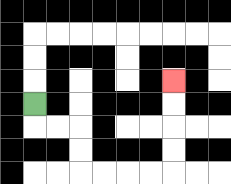{'start': '[1, 4]', 'end': '[7, 3]', 'path_directions': 'D,R,R,D,D,R,R,R,R,U,U,U,U', 'path_coordinates': '[[1, 4], [1, 5], [2, 5], [3, 5], [3, 6], [3, 7], [4, 7], [5, 7], [6, 7], [7, 7], [7, 6], [7, 5], [7, 4], [7, 3]]'}